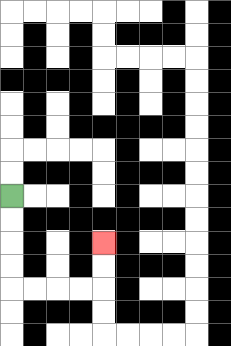{'start': '[0, 8]', 'end': '[4, 10]', 'path_directions': 'D,D,D,D,R,R,R,R,U,U', 'path_coordinates': '[[0, 8], [0, 9], [0, 10], [0, 11], [0, 12], [1, 12], [2, 12], [3, 12], [4, 12], [4, 11], [4, 10]]'}